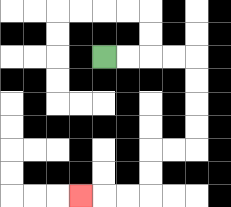{'start': '[4, 2]', 'end': '[3, 8]', 'path_directions': 'R,R,R,R,D,D,D,D,L,L,D,D,L,L,L', 'path_coordinates': '[[4, 2], [5, 2], [6, 2], [7, 2], [8, 2], [8, 3], [8, 4], [8, 5], [8, 6], [7, 6], [6, 6], [6, 7], [6, 8], [5, 8], [4, 8], [3, 8]]'}